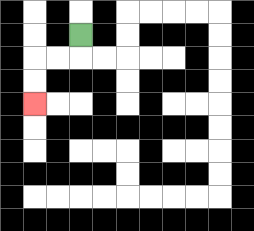{'start': '[3, 1]', 'end': '[1, 4]', 'path_directions': 'D,L,L,D,D', 'path_coordinates': '[[3, 1], [3, 2], [2, 2], [1, 2], [1, 3], [1, 4]]'}